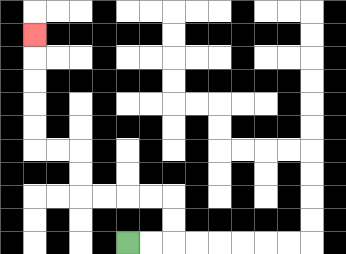{'start': '[5, 10]', 'end': '[1, 1]', 'path_directions': 'R,R,U,U,L,L,L,L,U,U,L,L,U,U,U,U,U', 'path_coordinates': '[[5, 10], [6, 10], [7, 10], [7, 9], [7, 8], [6, 8], [5, 8], [4, 8], [3, 8], [3, 7], [3, 6], [2, 6], [1, 6], [1, 5], [1, 4], [1, 3], [1, 2], [1, 1]]'}